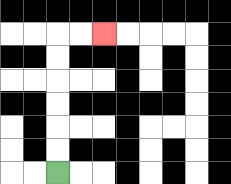{'start': '[2, 7]', 'end': '[4, 1]', 'path_directions': 'U,U,U,U,U,U,R,R', 'path_coordinates': '[[2, 7], [2, 6], [2, 5], [2, 4], [2, 3], [2, 2], [2, 1], [3, 1], [4, 1]]'}